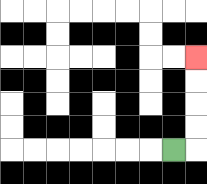{'start': '[7, 6]', 'end': '[8, 2]', 'path_directions': 'R,U,U,U,U', 'path_coordinates': '[[7, 6], [8, 6], [8, 5], [8, 4], [8, 3], [8, 2]]'}